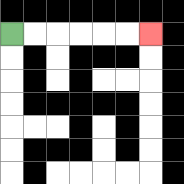{'start': '[0, 1]', 'end': '[6, 1]', 'path_directions': 'R,R,R,R,R,R', 'path_coordinates': '[[0, 1], [1, 1], [2, 1], [3, 1], [4, 1], [5, 1], [6, 1]]'}